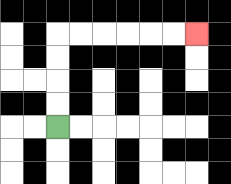{'start': '[2, 5]', 'end': '[8, 1]', 'path_directions': 'U,U,U,U,R,R,R,R,R,R', 'path_coordinates': '[[2, 5], [2, 4], [2, 3], [2, 2], [2, 1], [3, 1], [4, 1], [5, 1], [6, 1], [7, 1], [8, 1]]'}